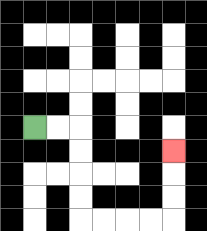{'start': '[1, 5]', 'end': '[7, 6]', 'path_directions': 'R,R,D,D,D,D,R,R,R,R,U,U,U', 'path_coordinates': '[[1, 5], [2, 5], [3, 5], [3, 6], [3, 7], [3, 8], [3, 9], [4, 9], [5, 9], [6, 9], [7, 9], [7, 8], [7, 7], [7, 6]]'}